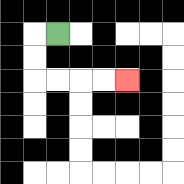{'start': '[2, 1]', 'end': '[5, 3]', 'path_directions': 'L,D,D,R,R,R,R', 'path_coordinates': '[[2, 1], [1, 1], [1, 2], [1, 3], [2, 3], [3, 3], [4, 3], [5, 3]]'}